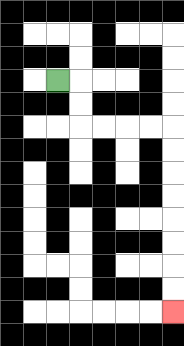{'start': '[2, 3]', 'end': '[7, 13]', 'path_directions': 'R,D,D,R,R,R,R,D,D,D,D,D,D,D,D', 'path_coordinates': '[[2, 3], [3, 3], [3, 4], [3, 5], [4, 5], [5, 5], [6, 5], [7, 5], [7, 6], [7, 7], [7, 8], [7, 9], [7, 10], [7, 11], [7, 12], [7, 13]]'}